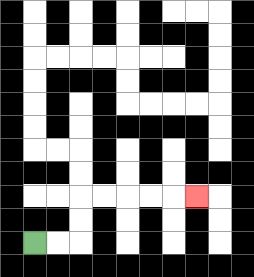{'start': '[1, 10]', 'end': '[8, 8]', 'path_directions': 'R,R,U,U,R,R,R,R,R', 'path_coordinates': '[[1, 10], [2, 10], [3, 10], [3, 9], [3, 8], [4, 8], [5, 8], [6, 8], [7, 8], [8, 8]]'}